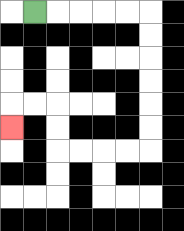{'start': '[1, 0]', 'end': '[0, 5]', 'path_directions': 'R,R,R,R,R,D,D,D,D,D,D,L,L,L,L,U,U,L,L,D', 'path_coordinates': '[[1, 0], [2, 0], [3, 0], [4, 0], [5, 0], [6, 0], [6, 1], [6, 2], [6, 3], [6, 4], [6, 5], [6, 6], [5, 6], [4, 6], [3, 6], [2, 6], [2, 5], [2, 4], [1, 4], [0, 4], [0, 5]]'}